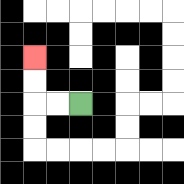{'start': '[3, 4]', 'end': '[1, 2]', 'path_directions': 'L,L,U,U', 'path_coordinates': '[[3, 4], [2, 4], [1, 4], [1, 3], [1, 2]]'}